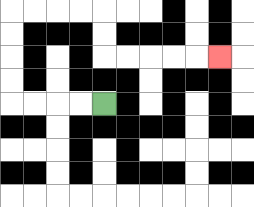{'start': '[4, 4]', 'end': '[9, 2]', 'path_directions': 'L,L,L,L,U,U,U,U,R,R,R,R,D,D,R,R,R,R,R', 'path_coordinates': '[[4, 4], [3, 4], [2, 4], [1, 4], [0, 4], [0, 3], [0, 2], [0, 1], [0, 0], [1, 0], [2, 0], [3, 0], [4, 0], [4, 1], [4, 2], [5, 2], [6, 2], [7, 2], [8, 2], [9, 2]]'}